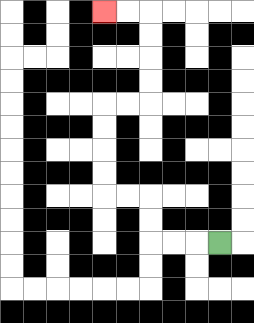{'start': '[9, 10]', 'end': '[4, 0]', 'path_directions': 'L,L,L,U,U,L,L,U,U,U,U,R,R,U,U,U,U,L,L', 'path_coordinates': '[[9, 10], [8, 10], [7, 10], [6, 10], [6, 9], [6, 8], [5, 8], [4, 8], [4, 7], [4, 6], [4, 5], [4, 4], [5, 4], [6, 4], [6, 3], [6, 2], [6, 1], [6, 0], [5, 0], [4, 0]]'}